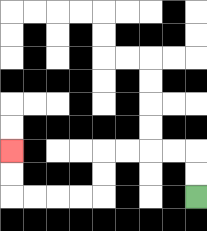{'start': '[8, 8]', 'end': '[0, 6]', 'path_directions': 'U,U,L,L,L,L,D,D,L,L,L,L,U,U', 'path_coordinates': '[[8, 8], [8, 7], [8, 6], [7, 6], [6, 6], [5, 6], [4, 6], [4, 7], [4, 8], [3, 8], [2, 8], [1, 8], [0, 8], [0, 7], [0, 6]]'}